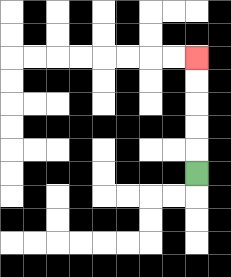{'start': '[8, 7]', 'end': '[8, 2]', 'path_directions': 'U,U,U,U,U', 'path_coordinates': '[[8, 7], [8, 6], [8, 5], [8, 4], [8, 3], [8, 2]]'}